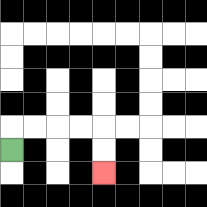{'start': '[0, 6]', 'end': '[4, 7]', 'path_directions': 'U,R,R,R,R,D,D', 'path_coordinates': '[[0, 6], [0, 5], [1, 5], [2, 5], [3, 5], [4, 5], [4, 6], [4, 7]]'}